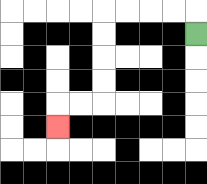{'start': '[8, 1]', 'end': '[2, 5]', 'path_directions': 'U,L,L,L,L,D,D,D,D,L,L,D', 'path_coordinates': '[[8, 1], [8, 0], [7, 0], [6, 0], [5, 0], [4, 0], [4, 1], [4, 2], [4, 3], [4, 4], [3, 4], [2, 4], [2, 5]]'}